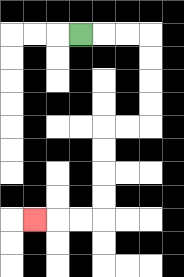{'start': '[3, 1]', 'end': '[1, 9]', 'path_directions': 'R,R,R,D,D,D,D,L,L,D,D,D,D,L,L,L', 'path_coordinates': '[[3, 1], [4, 1], [5, 1], [6, 1], [6, 2], [6, 3], [6, 4], [6, 5], [5, 5], [4, 5], [4, 6], [4, 7], [4, 8], [4, 9], [3, 9], [2, 9], [1, 9]]'}